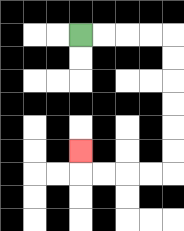{'start': '[3, 1]', 'end': '[3, 6]', 'path_directions': 'R,R,R,R,D,D,D,D,D,D,L,L,L,L,U', 'path_coordinates': '[[3, 1], [4, 1], [5, 1], [6, 1], [7, 1], [7, 2], [7, 3], [7, 4], [7, 5], [7, 6], [7, 7], [6, 7], [5, 7], [4, 7], [3, 7], [3, 6]]'}